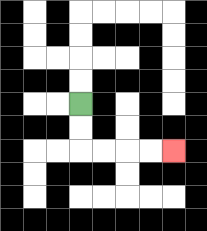{'start': '[3, 4]', 'end': '[7, 6]', 'path_directions': 'D,D,R,R,R,R', 'path_coordinates': '[[3, 4], [3, 5], [3, 6], [4, 6], [5, 6], [6, 6], [7, 6]]'}